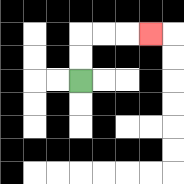{'start': '[3, 3]', 'end': '[6, 1]', 'path_directions': 'U,U,R,R,R', 'path_coordinates': '[[3, 3], [3, 2], [3, 1], [4, 1], [5, 1], [6, 1]]'}